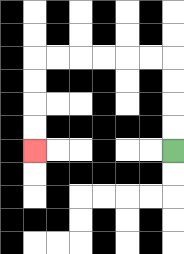{'start': '[7, 6]', 'end': '[1, 6]', 'path_directions': 'U,U,U,U,L,L,L,L,L,L,D,D,D,D', 'path_coordinates': '[[7, 6], [7, 5], [7, 4], [7, 3], [7, 2], [6, 2], [5, 2], [4, 2], [3, 2], [2, 2], [1, 2], [1, 3], [1, 4], [1, 5], [1, 6]]'}